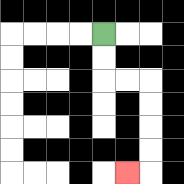{'start': '[4, 1]', 'end': '[5, 7]', 'path_directions': 'D,D,R,R,D,D,D,D,L', 'path_coordinates': '[[4, 1], [4, 2], [4, 3], [5, 3], [6, 3], [6, 4], [6, 5], [6, 6], [6, 7], [5, 7]]'}